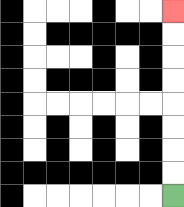{'start': '[7, 8]', 'end': '[7, 0]', 'path_directions': 'U,U,U,U,U,U,U,U', 'path_coordinates': '[[7, 8], [7, 7], [7, 6], [7, 5], [7, 4], [7, 3], [7, 2], [7, 1], [7, 0]]'}